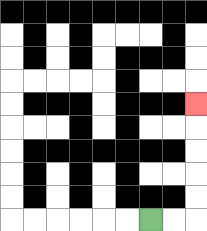{'start': '[6, 9]', 'end': '[8, 4]', 'path_directions': 'R,R,U,U,U,U,U', 'path_coordinates': '[[6, 9], [7, 9], [8, 9], [8, 8], [8, 7], [8, 6], [8, 5], [8, 4]]'}